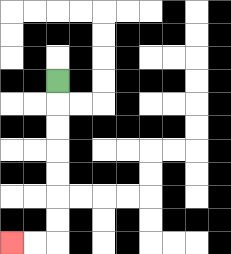{'start': '[2, 3]', 'end': '[0, 10]', 'path_directions': 'D,D,D,D,D,D,D,L,L', 'path_coordinates': '[[2, 3], [2, 4], [2, 5], [2, 6], [2, 7], [2, 8], [2, 9], [2, 10], [1, 10], [0, 10]]'}